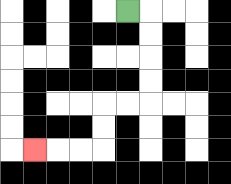{'start': '[5, 0]', 'end': '[1, 6]', 'path_directions': 'R,D,D,D,D,L,L,D,D,L,L,L', 'path_coordinates': '[[5, 0], [6, 0], [6, 1], [6, 2], [6, 3], [6, 4], [5, 4], [4, 4], [4, 5], [4, 6], [3, 6], [2, 6], [1, 6]]'}